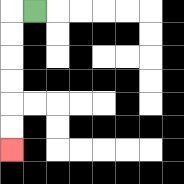{'start': '[1, 0]', 'end': '[0, 6]', 'path_directions': 'L,D,D,D,D,D,D', 'path_coordinates': '[[1, 0], [0, 0], [0, 1], [0, 2], [0, 3], [0, 4], [0, 5], [0, 6]]'}